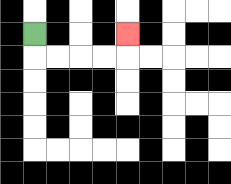{'start': '[1, 1]', 'end': '[5, 1]', 'path_directions': 'D,R,R,R,R,U', 'path_coordinates': '[[1, 1], [1, 2], [2, 2], [3, 2], [4, 2], [5, 2], [5, 1]]'}